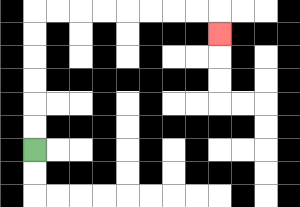{'start': '[1, 6]', 'end': '[9, 1]', 'path_directions': 'U,U,U,U,U,U,R,R,R,R,R,R,R,R,D', 'path_coordinates': '[[1, 6], [1, 5], [1, 4], [1, 3], [1, 2], [1, 1], [1, 0], [2, 0], [3, 0], [4, 0], [5, 0], [6, 0], [7, 0], [8, 0], [9, 0], [9, 1]]'}